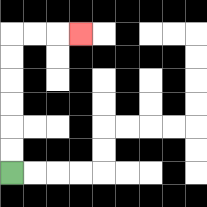{'start': '[0, 7]', 'end': '[3, 1]', 'path_directions': 'U,U,U,U,U,U,R,R,R', 'path_coordinates': '[[0, 7], [0, 6], [0, 5], [0, 4], [0, 3], [0, 2], [0, 1], [1, 1], [2, 1], [3, 1]]'}